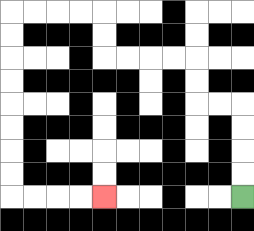{'start': '[10, 8]', 'end': '[4, 8]', 'path_directions': 'U,U,U,U,L,L,U,U,L,L,L,L,U,U,L,L,L,L,D,D,D,D,D,D,D,D,R,R,R,R', 'path_coordinates': '[[10, 8], [10, 7], [10, 6], [10, 5], [10, 4], [9, 4], [8, 4], [8, 3], [8, 2], [7, 2], [6, 2], [5, 2], [4, 2], [4, 1], [4, 0], [3, 0], [2, 0], [1, 0], [0, 0], [0, 1], [0, 2], [0, 3], [0, 4], [0, 5], [0, 6], [0, 7], [0, 8], [1, 8], [2, 8], [3, 8], [4, 8]]'}